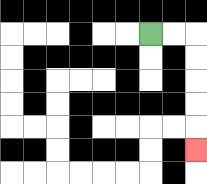{'start': '[6, 1]', 'end': '[8, 6]', 'path_directions': 'R,R,D,D,D,D,D', 'path_coordinates': '[[6, 1], [7, 1], [8, 1], [8, 2], [8, 3], [8, 4], [8, 5], [8, 6]]'}